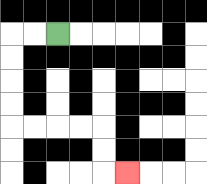{'start': '[2, 1]', 'end': '[5, 7]', 'path_directions': 'L,L,D,D,D,D,R,R,R,R,D,D,R', 'path_coordinates': '[[2, 1], [1, 1], [0, 1], [0, 2], [0, 3], [0, 4], [0, 5], [1, 5], [2, 5], [3, 5], [4, 5], [4, 6], [4, 7], [5, 7]]'}